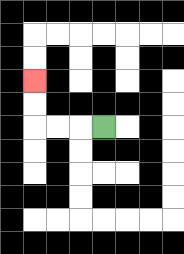{'start': '[4, 5]', 'end': '[1, 3]', 'path_directions': 'L,L,L,U,U', 'path_coordinates': '[[4, 5], [3, 5], [2, 5], [1, 5], [1, 4], [1, 3]]'}